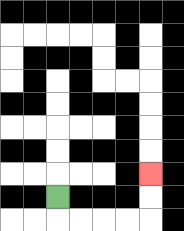{'start': '[2, 8]', 'end': '[6, 7]', 'path_directions': 'D,R,R,R,R,U,U', 'path_coordinates': '[[2, 8], [2, 9], [3, 9], [4, 9], [5, 9], [6, 9], [6, 8], [6, 7]]'}